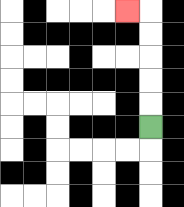{'start': '[6, 5]', 'end': '[5, 0]', 'path_directions': 'U,U,U,U,U,L', 'path_coordinates': '[[6, 5], [6, 4], [6, 3], [6, 2], [6, 1], [6, 0], [5, 0]]'}